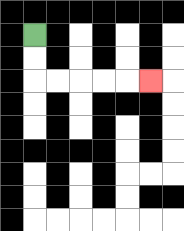{'start': '[1, 1]', 'end': '[6, 3]', 'path_directions': 'D,D,R,R,R,R,R', 'path_coordinates': '[[1, 1], [1, 2], [1, 3], [2, 3], [3, 3], [4, 3], [5, 3], [6, 3]]'}